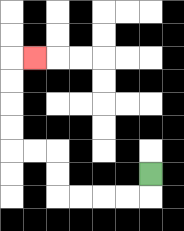{'start': '[6, 7]', 'end': '[1, 2]', 'path_directions': 'D,L,L,L,L,U,U,L,L,U,U,U,U,R', 'path_coordinates': '[[6, 7], [6, 8], [5, 8], [4, 8], [3, 8], [2, 8], [2, 7], [2, 6], [1, 6], [0, 6], [0, 5], [0, 4], [0, 3], [0, 2], [1, 2]]'}